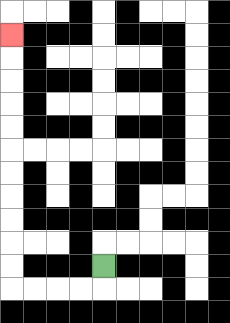{'start': '[4, 11]', 'end': '[0, 1]', 'path_directions': 'D,L,L,L,L,U,U,U,U,U,U,U,U,U,U,U', 'path_coordinates': '[[4, 11], [4, 12], [3, 12], [2, 12], [1, 12], [0, 12], [0, 11], [0, 10], [0, 9], [0, 8], [0, 7], [0, 6], [0, 5], [0, 4], [0, 3], [0, 2], [0, 1]]'}